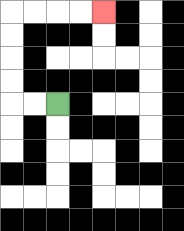{'start': '[2, 4]', 'end': '[4, 0]', 'path_directions': 'L,L,U,U,U,U,R,R,R,R', 'path_coordinates': '[[2, 4], [1, 4], [0, 4], [0, 3], [0, 2], [0, 1], [0, 0], [1, 0], [2, 0], [3, 0], [4, 0]]'}